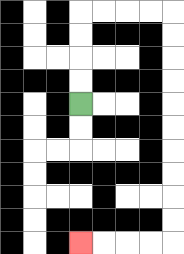{'start': '[3, 4]', 'end': '[3, 10]', 'path_directions': 'U,U,U,U,R,R,R,R,D,D,D,D,D,D,D,D,D,D,L,L,L,L', 'path_coordinates': '[[3, 4], [3, 3], [3, 2], [3, 1], [3, 0], [4, 0], [5, 0], [6, 0], [7, 0], [7, 1], [7, 2], [7, 3], [7, 4], [7, 5], [7, 6], [7, 7], [7, 8], [7, 9], [7, 10], [6, 10], [5, 10], [4, 10], [3, 10]]'}